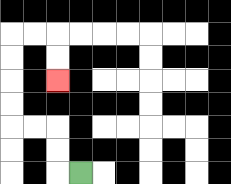{'start': '[3, 7]', 'end': '[2, 3]', 'path_directions': 'L,U,U,L,L,U,U,U,U,R,R,D,D', 'path_coordinates': '[[3, 7], [2, 7], [2, 6], [2, 5], [1, 5], [0, 5], [0, 4], [0, 3], [0, 2], [0, 1], [1, 1], [2, 1], [2, 2], [2, 3]]'}